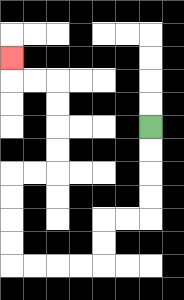{'start': '[6, 5]', 'end': '[0, 2]', 'path_directions': 'D,D,D,D,L,L,D,D,L,L,L,L,U,U,U,U,R,R,U,U,U,U,L,L,U', 'path_coordinates': '[[6, 5], [6, 6], [6, 7], [6, 8], [6, 9], [5, 9], [4, 9], [4, 10], [4, 11], [3, 11], [2, 11], [1, 11], [0, 11], [0, 10], [0, 9], [0, 8], [0, 7], [1, 7], [2, 7], [2, 6], [2, 5], [2, 4], [2, 3], [1, 3], [0, 3], [0, 2]]'}